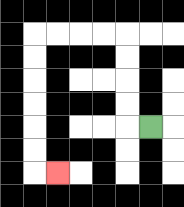{'start': '[6, 5]', 'end': '[2, 7]', 'path_directions': 'L,U,U,U,U,L,L,L,L,D,D,D,D,D,D,R', 'path_coordinates': '[[6, 5], [5, 5], [5, 4], [5, 3], [5, 2], [5, 1], [4, 1], [3, 1], [2, 1], [1, 1], [1, 2], [1, 3], [1, 4], [1, 5], [1, 6], [1, 7], [2, 7]]'}